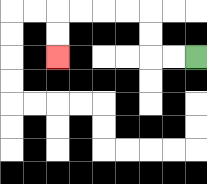{'start': '[8, 2]', 'end': '[2, 2]', 'path_directions': 'L,L,U,U,L,L,L,L,D,D', 'path_coordinates': '[[8, 2], [7, 2], [6, 2], [6, 1], [6, 0], [5, 0], [4, 0], [3, 0], [2, 0], [2, 1], [2, 2]]'}